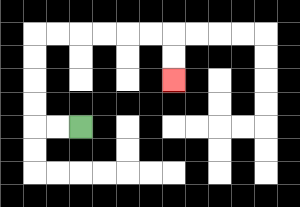{'start': '[3, 5]', 'end': '[7, 3]', 'path_directions': 'L,L,U,U,U,U,R,R,R,R,R,R,D,D', 'path_coordinates': '[[3, 5], [2, 5], [1, 5], [1, 4], [1, 3], [1, 2], [1, 1], [2, 1], [3, 1], [4, 1], [5, 1], [6, 1], [7, 1], [7, 2], [7, 3]]'}